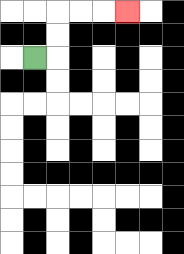{'start': '[1, 2]', 'end': '[5, 0]', 'path_directions': 'R,U,U,R,R,R', 'path_coordinates': '[[1, 2], [2, 2], [2, 1], [2, 0], [3, 0], [4, 0], [5, 0]]'}